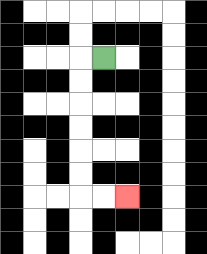{'start': '[4, 2]', 'end': '[5, 8]', 'path_directions': 'L,D,D,D,D,D,D,R,R', 'path_coordinates': '[[4, 2], [3, 2], [3, 3], [3, 4], [3, 5], [3, 6], [3, 7], [3, 8], [4, 8], [5, 8]]'}